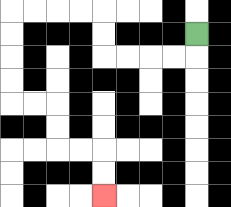{'start': '[8, 1]', 'end': '[4, 8]', 'path_directions': 'D,L,L,L,L,U,U,L,L,L,L,D,D,D,D,R,R,D,D,R,R,D,D', 'path_coordinates': '[[8, 1], [8, 2], [7, 2], [6, 2], [5, 2], [4, 2], [4, 1], [4, 0], [3, 0], [2, 0], [1, 0], [0, 0], [0, 1], [0, 2], [0, 3], [0, 4], [1, 4], [2, 4], [2, 5], [2, 6], [3, 6], [4, 6], [4, 7], [4, 8]]'}